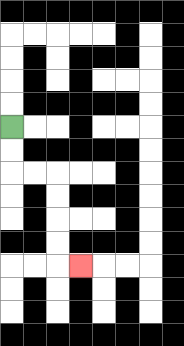{'start': '[0, 5]', 'end': '[3, 11]', 'path_directions': 'D,D,R,R,D,D,D,D,R', 'path_coordinates': '[[0, 5], [0, 6], [0, 7], [1, 7], [2, 7], [2, 8], [2, 9], [2, 10], [2, 11], [3, 11]]'}